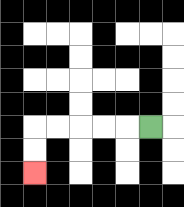{'start': '[6, 5]', 'end': '[1, 7]', 'path_directions': 'L,L,L,L,L,D,D', 'path_coordinates': '[[6, 5], [5, 5], [4, 5], [3, 5], [2, 5], [1, 5], [1, 6], [1, 7]]'}